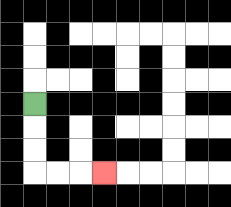{'start': '[1, 4]', 'end': '[4, 7]', 'path_directions': 'D,D,D,R,R,R', 'path_coordinates': '[[1, 4], [1, 5], [1, 6], [1, 7], [2, 7], [3, 7], [4, 7]]'}